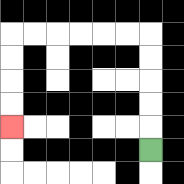{'start': '[6, 6]', 'end': '[0, 5]', 'path_directions': 'U,U,U,U,U,L,L,L,L,L,L,D,D,D,D', 'path_coordinates': '[[6, 6], [6, 5], [6, 4], [6, 3], [6, 2], [6, 1], [5, 1], [4, 1], [3, 1], [2, 1], [1, 1], [0, 1], [0, 2], [0, 3], [0, 4], [0, 5]]'}